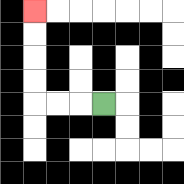{'start': '[4, 4]', 'end': '[1, 0]', 'path_directions': 'L,L,L,U,U,U,U', 'path_coordinates': '[[4, 4], [3, 4], [2, 4], [1, 4], [1, 3], [1, 2], [1, 1], [1, 0]]'}